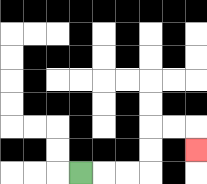{'start': '[3, 7]', 'end': '[8, 6]', 'path_directions': 'R,R,R,U,U,R,R,D', 'path_coordinates': '[[3, 7], [4, 7], [5, 7], [6, 7], [6, 6], [6, 5], [7, 5], [8, 5], [8, 6]]'}